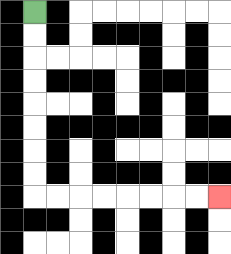{'start': '[1, 0]', 'end': '[9, 8]', 'path_directions': 'D,D,D,D,D,D,D,D,R,R,R,R,R,R,R,R', 'path_coordinates': '[[1, 0], [1, 1], [1, 2], [1, 3], [1, 4], [1, 5], [1, 6], [1, 7], [1, 8], [2, 8], [3, 8], [4, 8], [5, 8], [6, 8], [7, 8], [8, 8], [9, 8]]'}